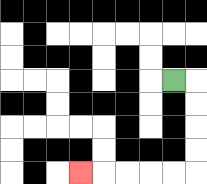{'start': '[7, 3]', 'end': '[3, 7]', 'path_directions': 'R,D,D,D,D,L,L,L,L,L', 'path_coordinates': '[[7, 3], [8, 3], [8, 4], [8, 5], [8, 6], [8, 7], [7, 7], [6, 7], [5, 7], [4, 7], [3, 7]]'}